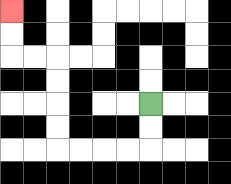{'start': '[6, 4]', 'end': '[0, 0]', 'path_directions': 'D,D,L,L,L,L,U,U,U,U,L,L,U,U', 'path_coordinates': '[[6, 4], [6, 5], [6, 6], [5, 6], [4, 6], [3, 6], [2, 6], [2, 5], [2, 4], [2, 3], [2, 2], [1, 2], [0, 2], [0, 1], [0, 0]]'}